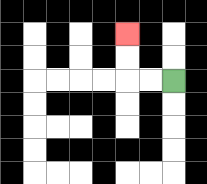{'start': '[7, 3]', 'end': '[5, 1]', 'path_directions': 'L,L,U,U', 'path_coordinates': '[[7, 3], [6, 3], [5, 3], [5, 2], [5, 1]]'}